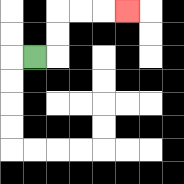{'start': '[1, 2]', 'end': '[5, 0]', 'path_directions': 'R,U,U,R,R,R', 'path_coordinates': '[[1, 2], [2, 2], [2, 1], [2, 0], [3, 0], [4, 0], [5, 0]]'}